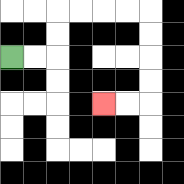{'start': '[0, 2]', 'end': '[4, 4]', 'path_directions': 'R,R,U,U,R,R,R,R,D,D,D,D,L,L', 'path_coordinates': '[[0, 2], [1, 2], [2, 2], [2, 1], [2, 0], [3, 0], [4, 0], [5, 0], [6, 0], [6, 1], [6, 2], [6, 3], [6, 4], [5, 4], [4, 4]]'}